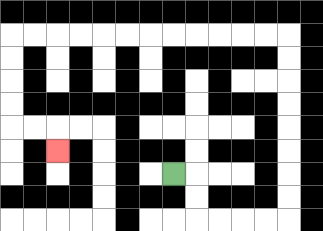{'start': '[7, 7]', 'end': '[2, 6]', 'path_directions': 'R,D,D,R,R,R,R,U,U,U,U,U,U,U,U,L,L,L,L,L,L,L,L,L,L,L,L,D,D,D,D,R,R,D', 'path_coordinates': '[[7, 7], [8, 7], [8, 8], [8, 9], [9, 9], [10, 9], [11, 9], [12, 9], [12, 8], [12, 7], [12, 6], [12, 5], [12, 4], [12, 3], [12, 2], [12, 1], [11, 1], [10, 1], [9, 1], [8, 1], [7, 1], [6, 1], [5, 1], [4, 1], [3, 1], [2, 1], [1, 1], [0, 1], [0, 2], [0, 3], [0, 4], [0, 5], [1, 5], [2, 5], [2, 6]]'}